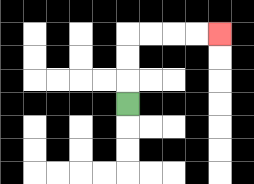{'start': '[5, 4]', 'end': '[9, 1]', 'path_directions': 'U,U,U,R,R,R,R', 'path_coordinates': '[[5, 4], [5, 3], [5, 2], [5, 1], [6, 1], [7, 1], [8, 1], [9, 1]]'}